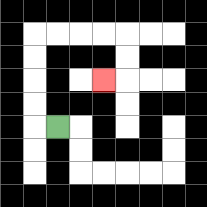{'start': '[2, 5]', 'end': '[4, 3]', 'path_directions': 'L,U,U,U,U,R,R,R,R,D,D,L', 'path_coordinates': '[[2, 5], [1, 5], [1, 4], [1, 3], [1, 2], [1, 1], [2, 1], [3, 1], [4, 1], [5, 1], [5, 2], [5, 3], [4, 3]]'}